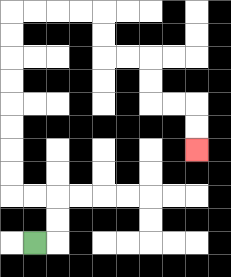{'start': '[1, 10]', 'end': '[8, 6]', 'path_directions': 'R,U,U,L,L,U,U,U,U,U,U,U,U,R,R,R,R,D,D,R,R,D,D,R,R,D,D', 'path_coordinates': '[[1, 10], [2, 10], [2, 9], [2, 8], [1, 8], [0, 8], [0, 7], [0, 6], [0, 5], [0, 4], [0, 3], [0, 2], [0, 1], [0, 0], [1, 0], [2, 0], [3, 0], [4, 0], [4, 1], [4, 2], [5, 2], [6, 2], [6, 3], [6, 4], [7, 4], [8, 4], [8, 5], [8, 6]]'}